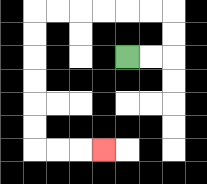{'start': '[5, 2]', 'end': '[4, 6]', 'path_directions': 'R,R,U,U,L,L,L,L,L,L,D,D,D,D,D,D,R,R,R', 'path_coordinates': '[[5, 2], [6, 2], [7, 2], [7, 1], [7, 0], [6, 0], [5, 0], [4, 0], [3, 0], [2, 0], [1, 0], [1, 1], [1, 2], [1, 3], [1, 4], [1, 5], [1, 6], [2, 6], [3, 6], [4, 6]]'}